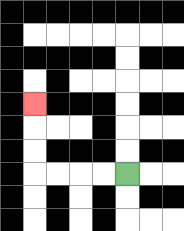{'start': '[5, 7]', 'end': '[1, 4]', 'path_directions': 'L,L,L,L,U,U,U', 'path_coordinates': '[[5, 7], [4, 7], [3, 7], [2, 7], [1, 7], [1, 6], [1, 5], [1, 4]]'}